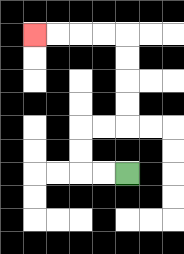{'start': '[5, 7]', 'end': '[1, 1]', 'path_directions': 'L,L,U,U,R,R,U,U,U,U,L,L,L,L', 'path_coordinates': '[[5, 7], [4, 7], [3, 7], [3, 6], [3, 5], [4, 5], [5, 5], [5, 4], [5, 3], [5, 2], [5, 1], [4, 1], [3, 1], [2, 1], [1, 1]]'}